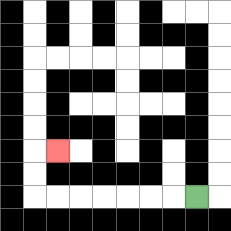{'start': '[8, 8]', 'end': '[2, 6]', 'path_directions': 'L,L,L,L,L,L,L,U,U,R', 'path_coordinates': '[[8, 8], [7, 8], [6, 8], [5, 8], [4, 8], [3, 8], [2, 8], [1, 8], [1, 7], [1, 6], [2, 6]]'}